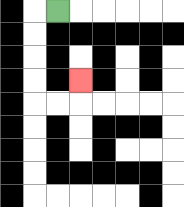{'start': '[2, 0]', 'end': '[3, 3]', 'path_directions': 'L,D,D,D,D,R,R,U', 'path_coordinates': '[[2, 0], [1, 0], [1, 1], [1, 2], [1, 3], [1, 4], [2, 4], [3, 4], [3, 3]]'}